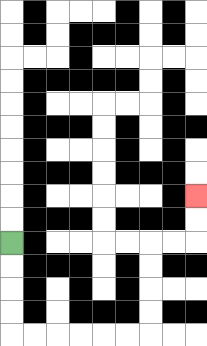{'start': '[0, 10]', 'end': '[8, 8]', 'path_directions': 'D,D,D,D,R,R,R,R,R,R,U,U,U,U,R,R,U,U', 'path_coordinates': '[[0, 10], [0, 11], [0, 12], [0, 13], [0, 14], [1, 14], [2, 14], [3, 14], [4, 14], [5, 14], [6, 14], [6, 13], [6, 12], [6, 11], [6, 10], [7, 10], [8, 10], [8, 9], [8, 8]]'}